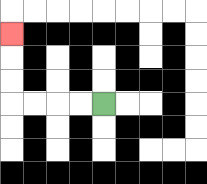{'start': '[4, 4]', 'end': '[0, 1]', 'path_directions': 'L,L,L,L,U,U,U', 'path_coordinates': '[[4, 4], [3, 4], [2, 4], [1, 4], [0, 4], [0, 3], [0, 2], [0, 1]]'}